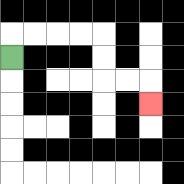{'start': '[0, 2]', 'end': '[6, 4]', 'path_directions': 'U,R,R,R,R,D,D,R,R,D', 'path_coordinates': '[[0, 2], [0, 1], [1, 1], [2, 1], [3, 1], [4, 1], [4, 2], [4, 3], [5, 3], [6, 3], [6, 4]]'}